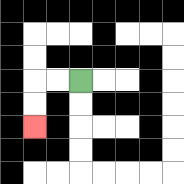{'start': '[3, 3]', 'end': '[1, 5]', 'path_directions': 'L,L,D,D', 'path_coordinates': '[[3, 3], [2, 3], [1, 3], [1, 4], [1, 5]]'}